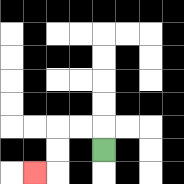{'start': '[4, 6]', 'end': '[1, 7]', 'path_directions': 'U,L,L,D,D,L', 'path_coordinates': '[[4, 6], [4, 5], [3, 5], [2, 5], [2, 6], [2, 7], [1, 7]]'}